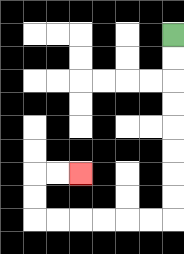{'start': '[7, 1]', 'end': '[3, 7]', 'path_directions': 'D,D,D,D,D,D,D,D,L,L,L,L,L,L,U,U,R,R', 'path_coordinates': '[[7, 1], [7, 2], [7, 3], [7, 4], [7, 5], [7, 6], [7, 7], [7, 8], [7, 9], [6, 9], [5, 9], [4, 9], [3, 9], [2, 9], [1, 9], [1, 8], [1, 7], [2, 7], [3, 7]]'}